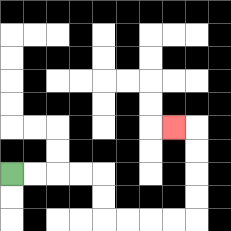{'start': '[0, 7]', 'end': '[7, 5]', 'path_directions': 'R,R,R,R,D,D,R,R,R,R,U,U,U,U,L', 'path_coordinates': '[[0, 7], [1, 7], [2, 7], [3, 7], [4, 7], [4, 8], [4, 9], [5, 9], [6, 9], [7, 9], [8, 9], [8, 8], [8, 7], [8, 6], [8, 5], [7, 5]]'}